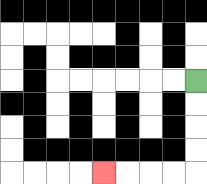{'start': '[8, 3]', 'end': '[4, 7]', 'path_directions': 'D,D,D,D,L,L,L,L', 'path_coordinates': '[[8, 3], [8, 4], [8, 5], [8, 6], [8, 7], [7, 7], [6, 7], [5, 7], [4, 7]]'}